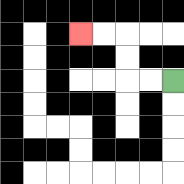{'start': '[7, 3]', 'end': '[3, 1]', 'path_directions': 'L,L,U,U,L,L', 'path_coordinates': '[[7, 3], [6, 3], [5, 3], [5, 2], [5, 1], [4, 1], [3, 1]]'}